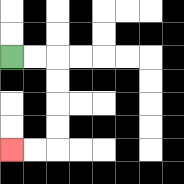{'start': '[0, 2]', 'end': '[0, 6]', 'path_directions': 'R,R,D,D,D,D,L,L', 'path_coordinates': '[[0, 2], [1, 2], [2, 2], [2, 3], [2, 4], [2, 5], [2, 6], [1, 6], [0, 6]]'}